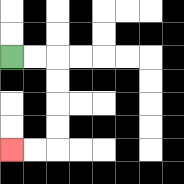{'start': '[0, 2]', 'end': '[0, 6]', 'path_directions': 'R,R,D,D,D,D,L,L', 'path_coordinates': '[[0, 2], [1, 2], [2, 2], [2, 3], [2, 4], [2, 5], [2, 6], [1, 6], [0, 6]]'}